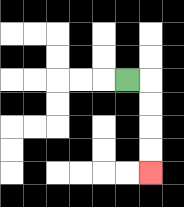{'start': '[5, 3]', 'end': '[6, 7]', 'path_directions': 'R,D,D,D,D', 'path_coordinates': '[[5, 3], [6, 3], [6, 4], [6, 5], [6, 6], [6, 7]]'}